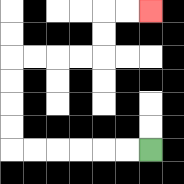{'start': '[6, 6]', 'end': '[6, 0]', 'path_directions': 'L,L,L,L,L,L,U,U,U,U,R,R,R,R,U,U,R,R', 'path_coordinates': '[[6, 6], [5, 6], [4, 6], [3, 6], [2, 6], [1, 6], [0, 6], [0, 5], [0, 4], [0, 3], [0, 2], [1, 2], [2, 2], [3, 2], [4, 2], [4, 1], [4, 0], [5, 0], [6, 0]]'}